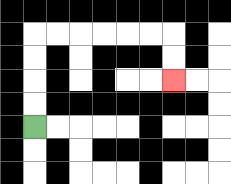{'start': '[1, 5]', 'end': '[7, 3]', 'path_directions': 'U,U,U,U,R,R,R,R,R,R,D,D', 'path_coordinates': '[[1, 5], [1, 4], [1, 3], [1, 2], [1, 1], [2, 1], [3, 1], [4, 1], [5, 1], [6, 1], [7, 1], [7, 2], [7, 3]]'}